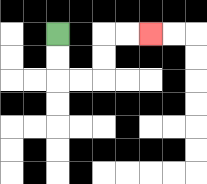{'start': '[2, 1]', 'end': '[6, 1]', 'path_directions': 'D,D,R,R,U,U,R,R', 'path_coordinates': '[[2, 1], [2, 2], [2, 3], [3, 3], [4, 3], [4, 2], [4, 1], [5, 1], [6, 1]]'}